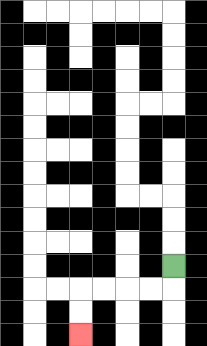{'start': '[7, 11]', 'end': '[3, 14]', 'path_directions': 'D,L,L,L,L,D,D', 'path_coordinates': '[[7, 11], [7, 12], [6, 12], [5, 12], [4, 12], [3, 12], [3, 13], [3, 14]]'}